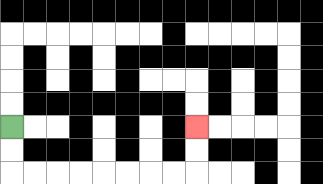{'start': '[0, 5]', 'end': '[8, 5]', 'path_directions': 'D,D,R,R,R,R,R,R,R,R,U,U', 'path_coordinates': '[[0, 5], [0, 6], [0, 7], [1, 7], [2, 7], [3, 7], [4, 7], [5, 7], [6, 7], [7, 7], [8, 7], [8, 6], [8, 5]]'}